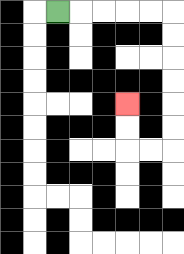{'start': '[2, 0]', 'end': '[5, 4]', 'path_directions': 'R,R,R,R,R,D,D,D,D,D,D,L,L,U,U', 'path_coordinates': '[[2, 0], [3, 0], [4, 0], [5, 0], [6, 0], [7, 0], [7, 1], [7, 2], [7, 3], [7, 4], [7, 5], [7, 6], [6, 6], [5, 6], [5, 5], [5, 4]]'}